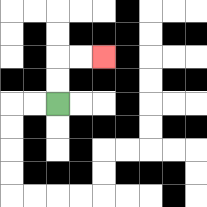{'start': '[2, 4]', 'end': '[4, 2]', 'path_directions': 'U,U,R,R', 'path_coordinates': '[[2, 4], [2, 3], [2, 2], [3, 2], [4, 2]]'}